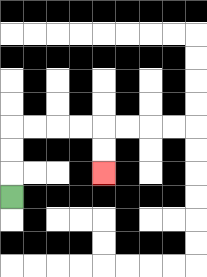{'start': '[0, 8]', 'end': '[4, 7]', 'path_directions': 'U,U,U,R,R,R,R,D,D', 'path_coordinates': '[[0, 8], [0, 7], [0, 6], [0, 5], [1, 5], [2, 5], [3, 5], [4, 5], [4, 6], [4, 7]]'}